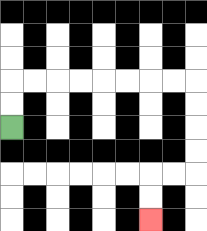{'start': '[0, 5]', 'end': '[6, 9]', 'path_directions': 'U,U,R,R,R,R,R,R,R,R,D,D,D,D,L,L,D,D', 'path_coordinates': '[[0, 5], [0, 4], [0, 3], [1, 3], [2, 3], [3, 3], [4, 3], [5, 3], [6, 3], [7, 3], [8, 3], [8, 4], [8, 5], [8, 6], [8, 7], [7, 7], [6, 7], [6, 8], [6, 9]]'}